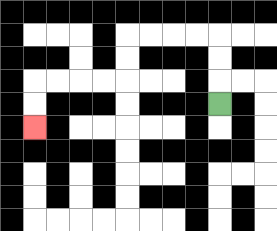{'start': '[9, 4]', 'end': '[1, 5]', 'path_directions': 'U,U,U,L,L,L,L,D,D,L,L,L,L,D,D', 'path_coordinates': '[[9, 4], [9, 3], [9, 2], [9, 1], [8, 1], [7, 1], [6, 1], [5, 1], [5, 2], [5, 3], [4, 3], [3, 3], [2, 3], [1, 3], [1, 4], [1, 5]]'}